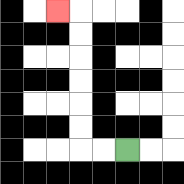{'start': '[5, 6]', 'end': '[2, 0]', 'path_directions': 'L,L,U,U,U,U,U,U,L', 'path_coordinates': '[[5, 6], [4, 6], [3, 6], [3, 5], [3, 4], [3, 3], [3, 2], [3, 1], [3, 0], [2, 0]]'}